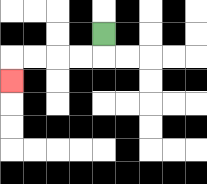{'start': '[4, 1]', 'end': '[0, 3]', 'path_directions': 'D,L,L,L,L,D', 'path_coordinates': '[[4, 1], [4, 2], [3, 2], [2, 2], [1, 2], [0, 2], [0, 3]]'}